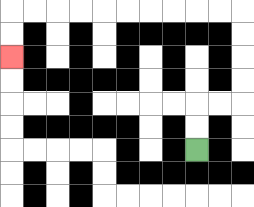{'start': '[8, 6]', 'end': '[0, 2]', 'path_directions': 'U,U,R,R,U,U,U,U,L,L,L,L,L,L,L,L,L,L,D,D', 'path_coordinates': '[[8, 6], [8, 5], [8, 4], [9, 4], [10, 4], [10, 3], [10, 2], [10, 1], [10, 0], [9, 0], [8, 0], [7, 0], [6, 0], [5, 0], [4, 0], [3, 0], [2, 0], [1, 0], [0, 0], [0, 1], [0, 2]]'}